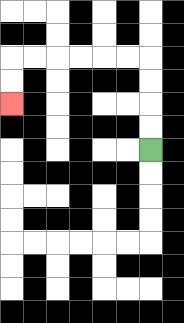{'start': '[6, 6]', 'end': '[0, 4]', 'path_directions': 'U,U,U,U,L,L,L,L,L,L,D,D', 'path_coordinates': '[[6, 6], [6, 5], [6, 4], [6, 3], [6, 2], [5, 2], [4, 2], [3, 2], [2, 2], [1, 2], [0, 2], [0, 3], [0, 4]]'}